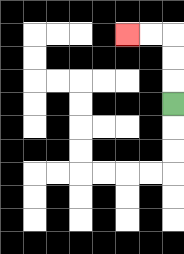{'start': '[7, 4]', 'end': '[5, 1]', 'path_directions': 'U,U,U,L,L', 'path_coordinates': '[[7, 4], [7, 3], [7, 2], [7, 1], [6, 1], [5, 1]]'}